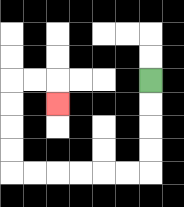{'start': '[6, 3]', 'end': '[2, 4]', 'path_directions': 'D,D,D,D,L,L,L,L,L,L,U,U,U,U,R,R,D', 'path_coordinates': '[[6, 3], [6, 4], [6, 5], [6, 6], [6, 7], [5, 7], [4, 7], [3, 7], [2, 7], [1, 7], [0, 7], [0, 6], [0, 5], [0, 4], [0, 3], [1, 3], [2, 3], [2, 4]]'}